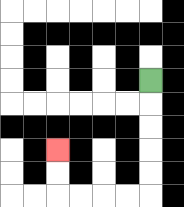{'start': '[6, 3]', 'end': '[2, 6]', 'path_directions': 'D,D,D,D,D,L,L,L,L,U,U', 'path_coordinates': '[[6, 3], [6, 4], [6, 5], [6, 6], [6, 7], [6, 8], [5, 8], [4, 8], [3, 8], [2, 8], [2, 7], [2, 6]]'}